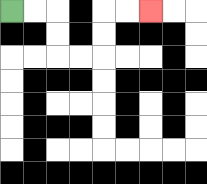{'start': '[0, 0]', 'end': '[6, 0]', 'path_directions': 'R,R,D,D,R,R,U,U,R,R', 'path_coordinates': '[[0, 0], [1, 0], [2, 0], [2, 1], [2, 2], [3, 2], [4, 2], [4, 1], [4, 0], [5, 0], [6, 0]]'}